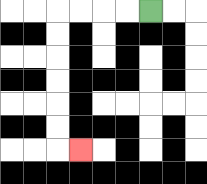{'start': '[6, 0]', 'end': '[3, 6]', 'path_directions': 'L,L,L,L,D,D,D,D,D,D,R', 'path_coordinates': '[[6, 0], [5, 0], [4, 0], [3, 0], [2, 0], [2, 1], [2, 2], [2, 3], [2, 4], [2, 5], [2, 6], [3, 6]]'}